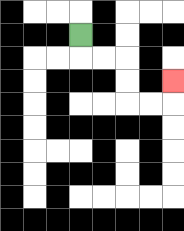{'start': '[3, 1]', 'end': '[7, 3]', 'path_directions': 'D,R,R,D,D,R,R,U', 'path_coordinates': '[[3, 1], [3, 2], [4, 2], [5, 2], [5, 3], [5, 4], [6, 4], [7, 4], [7, 3]]'}